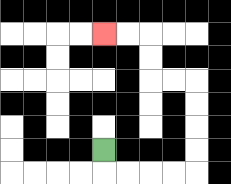{'start': '[4, 6]', 'end': '[4, 1]', 'path_directions': 'D,R,R,R,R,U,U,U,U,L,L,U,U,L,L', 'path_coordinates': '[[4, 6], [4, 7], [5, 7], [6, 7], [7, 7], [8, 7], [8, 6], [8, 5], [8, 4], [8, 3], [7, 3], [6, 3], [6, 2], [6, 1], [5, 1], [4, 1]]'}